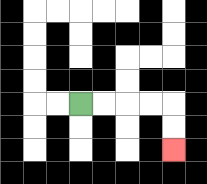{'start': '[3, 4]', 'end': '[7, 6]', 'path_directions': 'R,R,R,R,D,D', 'path_coordinates': '[[3, 4], [4, 4], [5, 4], [6, 4], [7, 4], [7, 5], [7, 6]]'}